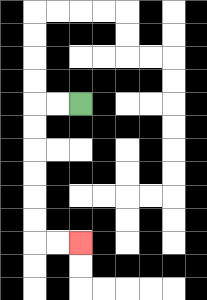{'start': '[3, 4]', 'end': '[3, 10]', 'path_directions': 'L,L,D,D,D,D,D,D,R,R', 'path_coordinates': '[[3, 4], [2, 4], [1, 4], [1, 5], [1, 6], [1, 7], [1, 8], [1, 9], [1, 10], [2, 10], [3, 10]]'}